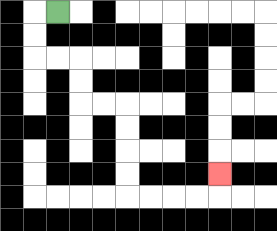{'start': '[2, 0]', 'end': '[9, 7]', 'path_directions': 'L,D,D,R,R,D,D,R,R,D,D,D,D,R,R,R,R,U', 'path_coordinates': '[[2, 0], [1, 0], [1, 1], [1, 2], [2, 2], [3, 2], [3, 3], [3, 4], [4, 4], [5, 4], [5, 5], [5, 6], [5, 7], [5, 8], [6, 8], [7, 8], [8, 8], [9, 8], [9, 7]]'}